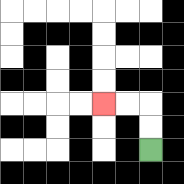{'start': '[6, 6]', 'end': '[4, 4]', 'path_directions': 'U,U,L,L', 'path_coordinates': '[[6, 6], [6, 5], [6, 4], [5, 4], [4, 4]]'}